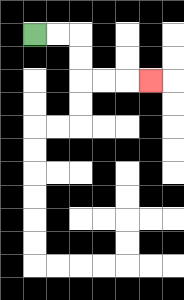{'start': '[1, 1]', 'end': '[6, 3]', 'path_directions': 'R,R,D,D,R,R,R', 'path_coordinates': '[[1, 1], [2, 1], [3, 1], [3, 2], [3, 3], [4, 3], [5, 3], [6, 3]]'}